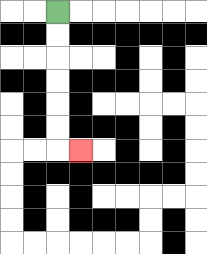{'start': '[2, 0]', 'end': '[3, 6]', 'path_directions': 'D,D,D,D,D,D,R', 'path_coordinates': '[[2, 0], [2, 1], [2, 2], [2, 3], [2, 4], [2, 5], [2, 6], [3, 6]]'}